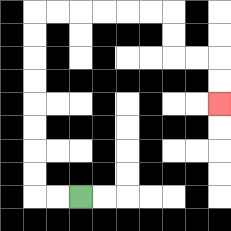{'start': '[3, 8]', 'end': '[9, 4]', 'path_directions': 'L,L,U,U,U,U,U,U,U,U,R,R,R,R,R,R,D,D,R,R,D,D', 'path_coordinates': '[[3, 8], [2, 8], [1, 8], [1, 7], [1, 6], [1, 5], [1, 4], [1, 3], [1, 2], [1, 1], [1, 0], [2, 0], [3, 0], [4, 0], [5, 0], [6, 0], [7, 0], [7, 1], [7, 2], [8, 2], [9, 2], [9, 3], [9, 4]]'}